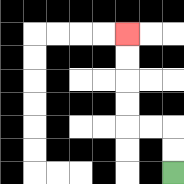{'start': '[7, 7]', 'end': '[5, 1]', 'path_directions': 'U,U,L,L,U,U,U,U', 'path_coordinates': '[[7, 7], [7, 6], [7, 5], [6, 5], [5, 5], [5, 4], [5, 3], [5, 2], [5, 1]]'}